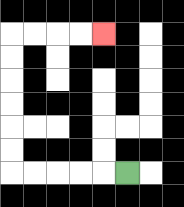{'start': '[5, 7]', 'end': '[4, 1]', 'path_directions': 'L,L,L,L,L,U,U,U,U,U,U,R,R,R,R', 'path_coordinates': '[[5, 7], [4, 7], [3, 7], [2, 7], [1, 7], [0, 7], [0, 6], [0, 5], [0, 4], [0, 3], [0, 2], [0, 1], [1, 1], [2, 1], [3, 1], [4, 1]]'}